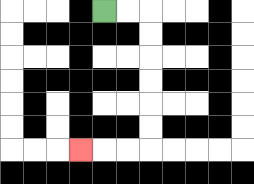{'start': '[4, 0]', 'end': '[3, 6]', 'path_directions': 'R,R,D,D,D,D,D,D,L,L,L', 'path_coordinates': '[[4, 0], [5, 0], [6, 0], [6, 1], [6, 2], [6, 3], [6, 4], [6, 5], [6, 6], [5, 6], [4, 6], [3, 6]]'}